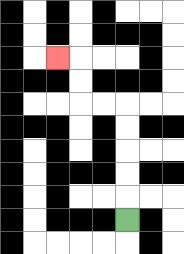{'start': '[5, 9]', 'end': '[2, 2]', 'path_directions': 'U,U,U,U,U,L,L,U,U,L', 'path_coordinates': '[[5, 9], [5, 8], [5, 7], [5, 6], [5, 5], [5, 4], [4, 4], [3, 4], [3, 3], [3, 2], [2, 2]]'}